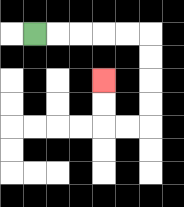{'start': '[1, 1]', 'end': '[4, 3]', 'path_directions': 'R,R,R,R,R,D,D,D,D,L,L,U,U', 'path_coordinates': '[[1, 1], [2, 1], [3, 1], [4, 1], [5, 1], [6, 1], [6, 2], [6, 3], [6, 4], [6, 5], [5, 5], [4, 5], [4, 4], [4, 3]]'}